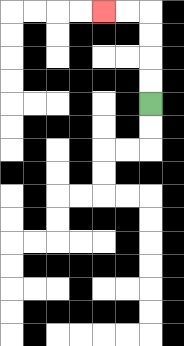{'start': '[6, 4]', 'end': '[4, 0]', 'path_directions': 'U,U,U,U,L,L', 'path_coordinates': '[[6, 4], [6, 3], [6, 2], [6, 1], [6, 0], [5, 0], [4, 0]]'}